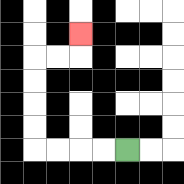{'start': '[5, 6]', 'end': '[3, 1]', 'path_directions': 'L,L,L,L,U,U,U,U,R,R,U', 'path_coordinates': '[[5, 6], [4, 6], [3, 6], [2, 6], [1, 6], [1, 5], [1, 4], [1, 3], [1, 2], [2, 2], [3, 2], [3, 1]]'}